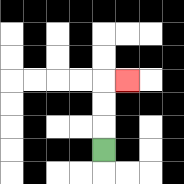{'start': '[4, 6]', 'end': '[5, 3]', 'path_directions': 'U,U,U,R', 'path_coordinates': '[[4, 6], [4, 5], [4, 4], [4, 3], [5, 3]]'}